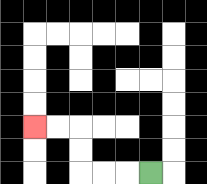{'start': '[6, 7]', 'end': '[1, 5]', 'path_directions': 'L,L,L,U,U,L,L', 'path_coordinates': '[[6, 7], [5, 7], [4, 7], [3, 7], [3, 6], [3, 5], [2, 5], [1, 5]]'}